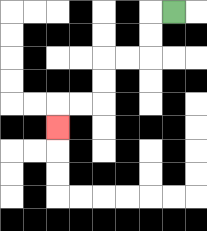{'start': '[7, 0]', 'end': '[2, 5]', 'path_directions': 'L,D,D,L,L,D,D,L,L,D', 'path_coordinates': '[[7, 0], [6, 0], [6, 1], [6, 2], [5, 2], [4, 2], [4, 3], [4, 4], [3, 4], [2, 4], [2, 5]]'}